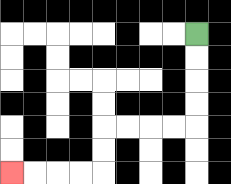{'start': '[8, 1]', 'end': '[0, 7]', 'path_directions': 'D,D,D,D,L,L,L,L,D,D,L,L,L,L', 'path_coordinates': '[[8, 1], [8, 2], [8, 3], [8, 4], [8, 5], [7, 5], [6, 5], [5, 5], [4, 5], [4, 6], [4, 7], [3, 7], [2, 7], [1, 7], [0, 7]]'}